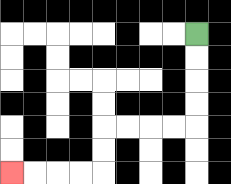{'start': '[8, 1]', 'end': '[0, 7]', 'path_directions': 'D,D,D,D,L,L,L,L,D,D,L,L,L,L', 'path_coordinates': '[[8, 1], [8, 2], [8, 3], [8, 4], [8, 5], [7, 5], [6, 5], [5, 5], [4, 5], [4, 6], [4, 7], [3, 7], [2, 7], [1, 7], [0, 7]]'}